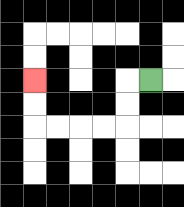{'start': '[6, 3]', 'end': '[1, 3]', 'path_directions': 'L,D,D,L,L,L,L,U,U', 'path_coordinates': '[[6, 3], [5, 3], [5, 4], [5, 5], [4, 5], [3, 5], [2, 5], [1, 5], [1, 4], [1, 3]]'}